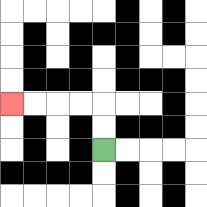{'start': '[4, 6]', 'end': '[0, 4]', 'path_directions': 'U,U,L,L,L,L', 'path_coordinates': '[[4, 6], [4, 5], [4, 4], [3, 4], [2, 4], [1, 4], [0, 4]]'}